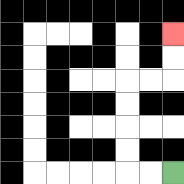{'start': '[7, 7]', 'end': '[7, 1]', 'path_directions': 'L,L,U,U,U,U,R,R,U,U', 'path_coordinates': '[[7, 7], [6, 7], [5, 7], [5, 6], [5, 5], [5, 4], [5, 3], [6, 3], [7, 3], [7, 2], [7, 1]]'}